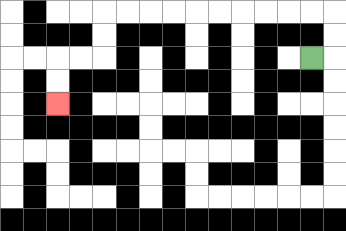{'start': '[13, 2]', 'end': '[2, 4]', 'path_directions': 'R,U,U,L,L,L,L,L,L,L,L,L,L,D,D,L,L,D,D', 'path_coordinates': '[[13, 2], [14, 2], [14, 1], [14, 0], [13, 0], [12, 0], [11, 0], [10, 0], [9, 0], [8, 0], [7, 0], [6, 0], [5, 0], [4, 0], [4, 1], [4, 2], [3, 2], [2, 2], [2, 3], [2, 4]]'}